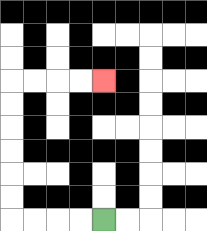{'start': '[4, 9]', 'end': '[4, 3]', 'path_directions': 'L,L,L,L,U,U,U,U,U,U,R,R,R,R', 'path_coordinates': '[[4, 9], [3, 9], [2, 9], [1, 9], [0, 9], [0, 8], [0, 7], [0, 6], [0, 5], [0, 4], [0, 3], [1, 3], [2, 3], [3, 3], [4, 3]]'}